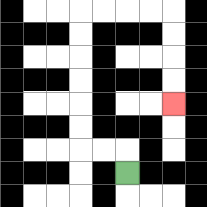{'start': '[5, 7]', 'end': '[7, 4]', 'path_directions': 'U,L,L,U,U,U,U,U,U,R,R,R,R,D,D,D,D', 'path_coordinates': '[[5, 7], [5, 6], [4, 6], [3, 6], [3, 5], [3, 4], [3, 3], [3, 2], [3, 1], [3, 0], [4, 0], [5, 0], [6, 0], [7, 0], [7, 1], [7, 2], [7, 3], [7, 4]]'}